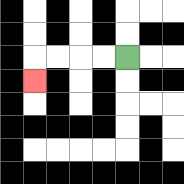{'start': '[5, 2]', 'end': '[1, 3]', 'path_directions': 'L,L,L,L,D', 'path_coordinates': '[[5, 2], [4, 2], [3, 2], [2, 2], [1, 2], [1, 3]]'}